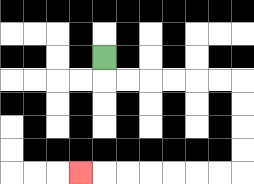{'start': '[4, 2]', 'end': '[3, 7]', 'path_directions': 'D,R,R,R,R,R,R,D,D,D,D,L,L,L,L,L,L,L', 'path_coordinates': '[[4, 2], [4, 3], [5, 3], [6, 3], [7, 3], [8, 3], [9, 3], [10, 3], [10, 4], [10, 5], [10, 6], [10, 7], [9, 7], [8, 7], [7, 7], [6, 7], [5, 7], [4, 7], [3, 7]]'}